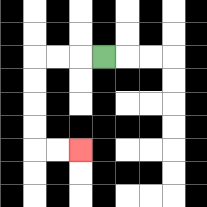{'start': '[4, 2]', 'end': '[3, 6]', 'path_directions': 'L,L,L,D,D,D,D,R,R', 'path_coordinates': '[[4, 2], [3, 2], [2, 2], [1, 2], [1, 3], [1, 4], [1, 5], [1, 6], [2, 6], [3, 6]]'}